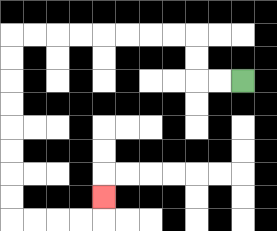{'start': '[10, 3]', 'end': '[4, 8]', 'path_directions': 'L,L,U,U,L,L,L,L,L,L,L,L,D,D,D,D,D,D,D,D,R,R,R,R,U', 'path_coordinates': '[[10, 3], [9, 3], [8, 3], [8, 2], [8, 1], [7, 1], [6, 1], [5, 1], [4, 1], [3, 1], [2, 1], [1, 1], [0, 1], [0, 2], [0, 3], [0, 4], [0, 5], [0, 6], [0, 7], [0, 8], [0, 9], [1, 9], [2, 9], [3, 9], [4, 9], [4, 8]]'}